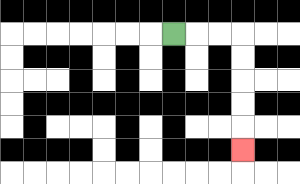{'start': '[7, 1]', 'end': '[10, 6]', 'path_directions': 'R,R,R,D,D,D,D,D', 'path_coordinates': '[[7, 1], [8, 1], [9, 1], [10, 1], [10, 2], [10, 3], [10, 4], [10, 5], [10, 6]]'}